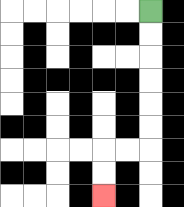{'start': '[6, 0]', 'end': '[4, 8]', 'path_directions': 'D,D,D,D,D,D,L,L,D,D', 'path_coordinates': '[[6, 0], [6, 1], [6, 2], [6, 3], [6, 4], [6, 5], [6, 6], [5, 6], [4, 6], [4, 7], [4, 8]]'}